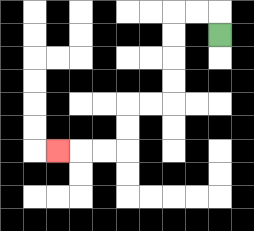{'start': '[9, 1]', 'end': '[2, 6]', 'path_directions': 'U,L,L,D,D,D,D,L,L,D,D,L,L,L', 'path_coordinates': '[[9, 1], [9, 0], [8, 0], [7, 0], [7, 1], [7, 2], [7, 3], [7, 4], [6, 4], [5, 4], [5, 5], [5, 6], [4, 6], [3, 6], [2, 6]]'}